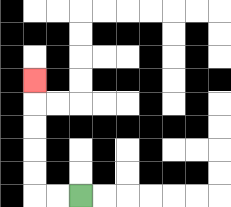{'start': '[3, 8]', 'end': '[1, 3]', 'path_directions': 'L,L,U,U,U,U,U', 'path_coordinates': '[[3, 8], [2, 8], [1, 8], [1, 7], [1, 6], [1, 5], [1, 4], [1, 3]]'}